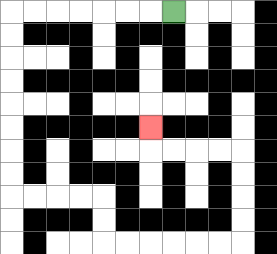{'start': '[7, 0]', 'end': '[6, 5]', 'path_directions': 'L,L,L,L,L,L,L,D,D,D,D,D,D,D,D,R,R,R,R,D,D,R,R,R,R,R,R,U,U,U,U,L,L,L,L,U', 'path_coordinates': '[[7, 0], [6, 0], [5, 0], [4, 0], [3, 0], [2, 0], [1, 0], [0, 0], [0, 1], [0, 2], [0, 3], [0, 4], [0, 5], [0, 6], [0, 7], [0, 8], [1, 8], [2, 8], [3, 8], [4, 8], [4, 9], [4, 10], [5, 10], [6, 10], [7, 10], [8, 10], [9, 10], [10, 10], [10, 9], [10, 8], [10, 7], [10, 6], [9, 6], [8, 6], [7, 6], [6, 6], [6, 5]]'}